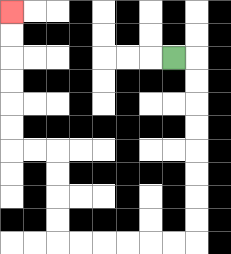{'start': '[7, 2]', 'end': '[0, 0]', 'path_directions': 'R,D,D,D,D,D,D,D,D,L,L,L,L,L,L,U,U,U,U,L,L,U,U,U,U,U,U', 'path_coordinates': '[[7, 2], [8, 2], [8, 3], [8, 4], [8, 5], [8, 6], [8, 7], [8, 8], [8, 9], [8, 10], [7, 10], [6, 10], [5, 10], [4, 10], [3, 10], [2, 10], [2, 9], [2, 8], [2, 7], [2, 6], [1, 6], [0, 6], [0, 5], [0, 4], [0, 3], [0, 2], [0, 1], [0, 0]]'}